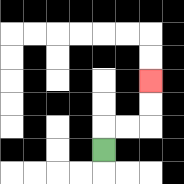{'start': '[4, 6]', 'end': '[6, 3]', 'path_directions': 'U,R,R,U,U', 'path_coordinates': '[[4, 6], [4, 5], [5, 5], [6, 5], [6, 4], [6, 3]]'}